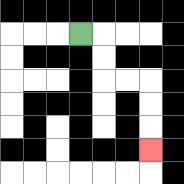{'start': '[3, 1]', 'end': '[6, 6]', 'path_directions': 'R,D,D,R,R,D,D,D', 'path_coordinates': '[[3, 1], [4, 1], [4, 2], [4, 3], [5, 3], [6, 3], [6, 4], [6, 5], [6, 6]]'}